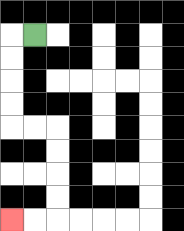{'start': '[1, 1]', 'end': '[0, 9]', 'path_directions': 'L,D,D,D,D,R,R,D,D,D,D,L,L', 'path_coordinates': '[[1, 1], [0, 1], [0, 2], [0, 3], [0, 4], [0, 5], [1, 5], [2, 5], [2, 6], [2, 7], [2, 8], [2, 9], [1, 9], [0, 9]]'}